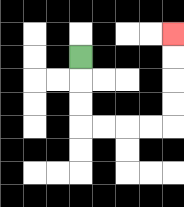{'start': '[3, 2]', 'end': '[7, 1]', 'path_directions': 'D,D,D,R,R,R,R,U,U,U,U', 'path_coordinates': '[[3, 2], [3, 3], [3, 4], [3, 5], [4, 5], [5, 5], [6, 5], [7, 5], [7, 4], [7, 3], [7, 2], [7, 1]]'}